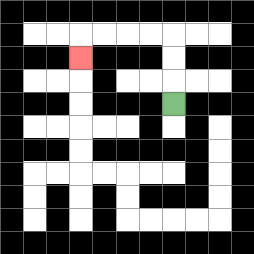{'start': '[7, 4]', 'end': '[3, 2]', 'path_directions': 'U,U,U,L,L,L,L,D', 'path_coordinates': '[[7, 4], [7, 3], [7, 2], [7, 1], [6, 1], [5, 1], [4, 1], [3, 1], [3, 2]]'}